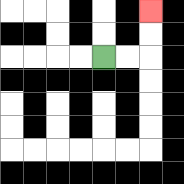{'start': '[4, 2]', 'end': '[6, 0]', 'path_directions': 'R,R,U,U', 'path_coordinates': '[[4, 2], [5, 2], [6, 2], [6, 1], [6, 0]]'}